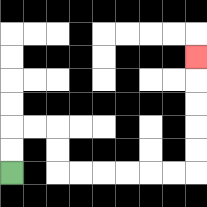{'start': '[0, 7]', 'end': '[8, 2]', 'path_directions': 'U,U,R,R,D,D,R,R,R,R,R,R,U,U,U,U,U', 'path_coordinates': '[[0, 7], [0, 6], [0, 5], [1, 5], [2, 5], [2, 6], [2, 7], [3, 7], [4, 7], [5, 7], [6, 7], [7, 7], [8, 7], [8, 6], [8, 5], [8, 4], [8, 3], [8, 2]]'}